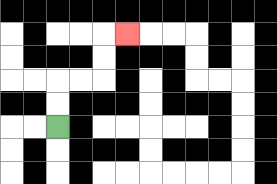{'start': '[2, 5]', 'end': '[5, 1]', 'path_directions': 'U,U,R,R,U,U,R', 'path_coordinates': '[[2, 5], [2, 4], [2, 3], [3, 3], [4, 3], [4, 2], [4, 1], [5, 1]]'}